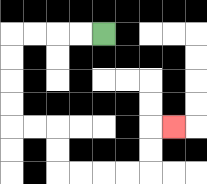{'start': '[4, 1]', 'end': '[7, 5]', 'path_directions': 'L,L,L,L,D,D,D,D,R,R,D,D,R,R,R,R,U,U,R', 'path_coordinates': '[[4, 1], [3, 1], [2, 1], [1, 1], [0, 1], [0, 2], [0, 3], [0, 4], [0, 5], [1, 5], [2, 5], [2, 6], [2, 7], [3, 7], [4, 7], [5, 7], [6, 7], [6, 6], [6, 5], [7, 5]]'}